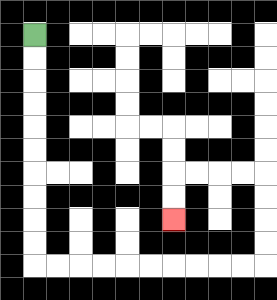{'start': '[1, 1]', 'end': '[7, 9]', 'path_directions': 'D,D,D,D,D,D,D,D,D,D,R,R,R,R,R,R,R,R,R,R,U,U,U,U,L,L,L,L,D,D', 'path_coordinates': '[[1, 1], [1, 2], [1, 3], [1, 4], [1, 5], [1, 6], [1, 7], [1, 8], [1, 9], [1, 10], [1, 11], [2, 11], [3, 11], [4, 11], [5, 11], [6, 11], [7, 11], [8, 11], [9, 11], [10, 11], [11, 11], [11, 10], [11, 9], [11, 8], [11, 7], [10, 7], [9, 7], [8, 7], [7, 7], [7, 8], [7, 9]]'}